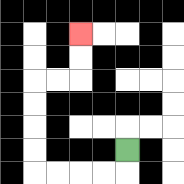{'start': '[5, 6]', 'end': '[3, 1]', 'path_directions': 'D,L,L,L,L,U,U,U,U,R,R,U,U', 'path_coordinates': '[[5, 6], [5, 7], [4, 7], [3, 7], [2, 7], [1, 7], [1, 6], [1, 5], [1, 4], [1, 3], [2, 3], [3, 3], [3, 2], [3, 1]]'}